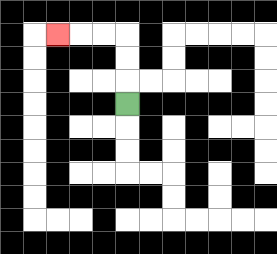{'start': '[5, 4]', 'end': '[2, 1]', 'path_directions': 'U,U,U,L,L,L', 'path_coordinates': '[[5, 4], [5, 3], [5, 2], [5, 1], [4, 1], [3, 1], [2, 1]]'}